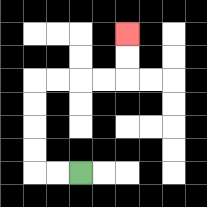{'start': '[3, 7]', 'end': '[5, 1]', 'path_directions': 'L,L,U,U,U,U,R,R,R,R,U,U', 'path_coordinates': '[[3, 7], [2, 7], [1, 7], [1, 6], [1, 5], [1, 4], [1, 3], [2, 3], [3, 3], [4, 3], [5, 3], [5, 2], [5, 1]]'}